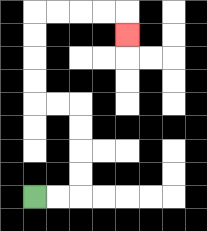{'start': '[1, 8]', 'end': '[5, 1]', 'path_directions': 'R,R,U,U,U,U,L,L,U,U,U,U,R,R,R,R,D', 'path_coordinates': '[[1, 8], [2, 8], [3, 8], [3, 7], [3, 6], [3, 5], [3, 4], [2, 4], [1, 4], [1, 3], [1, 2], [1, 1], [1, 0], [2, 0], [3, 0], [4, 0], [5, 0], [5, 1]]'}